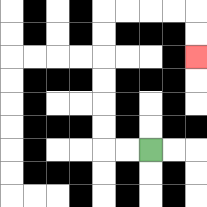{'start': '[6, 6]', 'end': '[8, 2]', 'path_directions': 'L,L,U,U,U,U,U,U,R,R,R,R,D,D', 'path_coordinates': '[[6, 6], [5, 6], [4, 6], [4, 5], [4, 4], [4, 3], [4, 2], [4, 1], [4, 0], [5, 0], [6, 0], [7, 0], [8, 0], [8, 1], [8, 2]]'}